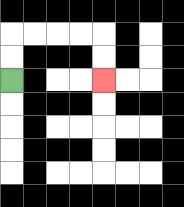{'start': '[0, 3]', 'end': '[4, 3]', 'path_directions': 'U,U,R,R,R,R,D,D', 'path_coordinates': '[[0, 3], [0, 2], [0, 1], [1, 1], [2, 1], [3, 1], [4, 1], [4, 2], [4, 3]]'}